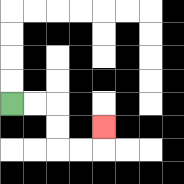{'start': '[0, 4]', 'end': '[4, 5]', 'path_directions': 'R,R,D,D,R,R,U', 'path_coordinates': '[[0, 4], [1, 4], [2, 4], [2, 5], [2, 6], [3, 6], [4, 6], [4, 5]]'}